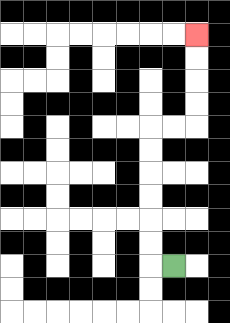{'start': '[7, 11]', 'end': '[8, 1]', 'path_directions': 'L,U,U,U,U,U,U,R,R,U,U,U,U', 'path_coordinates': '[[7, 11], [6, 11], [6, 10], [6, 9], [6, 8], [6, 7], [6, 6], [6, 5], [7, 5], [8, 5], [8, 4], [8, 3], [8, 2], [8, 1]]'}